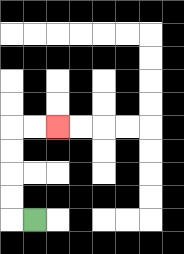{'start': '[1, 9]', 'end': '[2, 5]', 'path_directions': 'L,U,U,U,U,R,R', 'path_coordinates': '[[1, 9], [0, 9], [0, 8], [0, 7], [0, 6], [0, 5], [1, 5], [2, 5]]'}